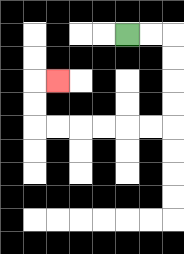{'start': '[5, 1]', 'end': '[2, 3]', 'path_directions': 'R,R,D,D,D,D,L,L,L,L,L,L,U,U,R', 'path_coordinates': '[[5, 1], [6, 1], [7, 1], [7, 2], [7, 3], [7, 4], [7, 5], [6, 5], [5, 5], [4, 5], [3, 5], [2, 5], [1, 5], [1, 4], [1, 3], [2, 3]]'}